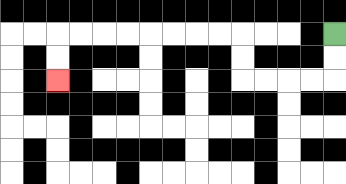{'start': '[14, 1]', 'end': '[2, 3]', 'path_directions': 'D,D,L,L,L,L,U,U,L,L,L,L,L,L,L,L,D,D', 'path_coordinates': '[[14, 1], [14, 2], [14, 3], [13, 3], [12, 3], [11, 3], [10, 3], [10, 2], [10, 1], [9, 1], [8, 1], [7, 1], [6, 1], [5, 1], [4, 1], [3, 1], [2, 1], [2, 2], [2, 3]]'}